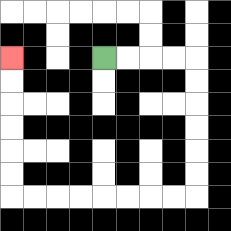{'start': '[4, 2]', 'end': '[0, 2]', 'path_directions': 'R,R,R,R,D,D,D,D,D,D,L,L,L,L,L,L,L,L,U,U,U,U,U,U', 'path_coordinates': '[[4, 2], [5, 2], [6, 2], [7, 2], [8, 2], [8, 3], [8, 4], [8, 5], [8, 6], [8, 7], [8, 8], [7, 8], [6, 8], [5, 8], [4, 8], [3, 8], [2, 8], [1, 8], [0, 8], [0, 7], [0, 6], [0, 5], [0, 4], [0, 3], [0, 2]]'}